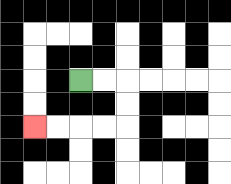{'start': '[3, 3]', 'end': '[1, 5]', 'path_directions': 'R,R,D,D,L,L,L,L', 'path_coordinates': '[[3, 3], [4, 3], [5, 3], [5, 4], [5, 5], [4, 5], [3, 5], [2, 5], [1, 5]]'}